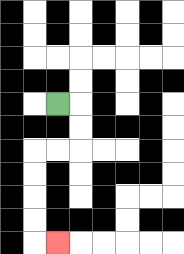{'start': '[2, 4]', 'end': '[2, 10]', 'path_directions': 'R,D,D,L,L,D,D,D,D,R', 'path_coordinates': '[[2, 4], [3, 4], [3, 5], [3, 6], [2, 6], [1, 6], [1, 7], [1, 8], [1, 9], [1, 10], [2, 10]]'}